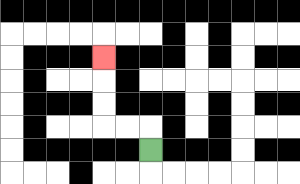{'start': '[6, 6]', 'end': '[4, 2]', 'path_directions': 'U,L,L,U,U,U', 'path_coordinates': '[[6, 6], [6, 5], [5, 5], [4, 5], [4, 4], [4, 3], [4, 2]]'}